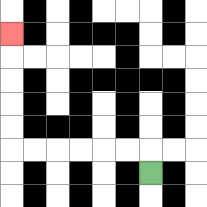{'start': '[6, 7]', 'end': '[0, 1]', 'path_directions': 'U,L,L,L,L,L,L,U,U,U,U,U', 'path_coordinates': '[[6, 7], [6, 6], [5, 6], [4, 6], [3, 6], [2, 6], [1, 6], [0, 6], [0, 5], [0, 4], [0, 3], [0, 2], [0, 1]]'}